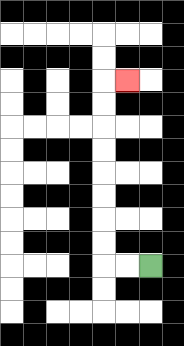{'start': '[6, 11]', 'end': '[5, 3]', 'path_directions': 'L,L,U,U,U,U,U,U,U,U,R', 'path_coordinates': '[[6, 11], [5, 11], [4, 11], [4, 10], [4, 9], [4, 8], [4, 7], [4, 6], [4, 5], [4, 4], [4, 3], [5, 3]]'}